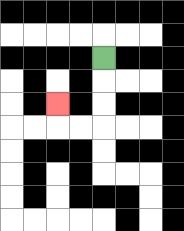{'start': '[4, 2]', 'end': '[2, 4]', 'path_directions': 'D,D,D,L,L,U', 'path_coordinates': '[[4, 2], [4, 3], [4, 4], [4, 5], [3, 5], [2, 5], [2, 4]]'}